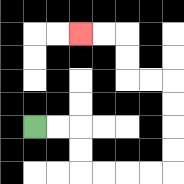{'start': '[1, 5]', 'end': '[3, 1]', 'path_directions': 'R,R,D,D,R,R,R,R,U,U,U,U,L,L,U,U,L,L', 'path_coordinates': '[[1, 5], [2, 5], [3, 5], [3, 6], [3, 7], [4, 7], [5, 7], [6, 7], [7, 7], [7, 6], [7, 5], [7, 4], [7, 3], [6, 3], [5, 3], [5, 2], [5, 1], [4, 1], [3, 1]]'}